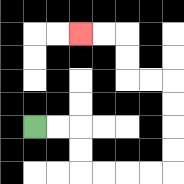{'start': '[1, 5]', 'end': '[3, 1]', 'path_directions': 'R,R,D,D,R,R,R,R,U,U,U,U,L,L,U,U,L,L', 'path_coordinates': '[[1, 5], [2, 5], [3, 5], [3, 6], [3, 7], [4, 7], [5, 7], [6, 7], [7, 7], [7, 6], [7, 5], [7, 4], [7, 3], [6, 3], [5, 3], [5, 2], [5, 1], [4, 1], [3, 1]]'}